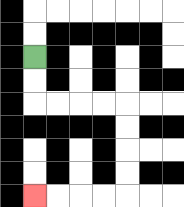{'start': '[1, 2]', 'end': '[1, 8]', 'path_directions': 'D,D,R,R,R,R,D,D,D,D,L,L,L,L', 'path_coordinates': '[[1, 2], [1, 3], [1, 4], [2, 4], [3, 4], [4, 4], [5, 4], [5, 5], [5, 6], [5, 7], [5, 8], [4, 8], [3, 8], [2, 8], [1, 8]]'}